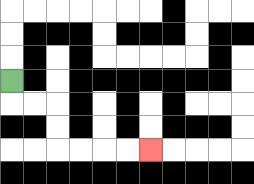{'start': '[0, 3]', 'end': '[6, 6]', 'path_directions': 'D,R,R,D,D,R,R,R,R', 'path_coordinates': '[[0, 3], [0, 4], [1, 4], [2, 4], [2, 5], [2, 6], [3, 6], [4, 6], [5, 6], [6, 6]]'}